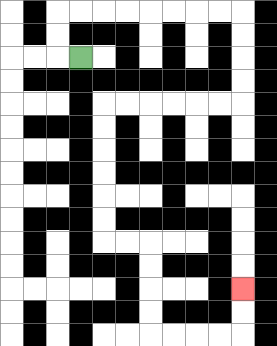{'start': '[3, 2]', 'end': '[10, 12]', 'path_directions': 'L,U,U,R,R,R,R,R,R,R,R,D,D,D,D,L,L,L,L,L,L,D,D,D,D,D,D,R,R,D,D,D,D,R,R,R,R,U,U', 'path_coordinates': '[[3, 2], [2, 2], [2, 1], [2, 0], [3, 0], [4, 0], [5, 0], [6, 0], [7, 0], [8, 0], [9, 0], [10, 0], [10, 1], [10, 2], [10, 3], [10, 4], [9, 4], [8, 4], [7, 4], [6, 4], [5, 4], [4, 4], [4, 5], [4, 6], [4, 7], [4, 8], [4, 9], [4, 10], [5, 10], [6, 10], [6, 11], [6, 12], [6, 13], [6, 14], [7, 14], [8, 14], [9, 14], [10, 14], [10, 13], [10, 12]]'}